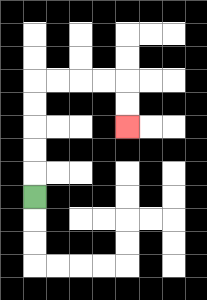{'start': '[1, 8]', 'end': '[5, 5]', 'path_directions': 'U,U,U,U,U,R,R,R,R,D,D', 'path_coordinates': '[[1, 8], [1, 7], [1, 6], [1, 5], [1, 4], [1, 3], [2, 3], [3, 3], [4, 3], [5, 3], [5, 4], [5, 5]]'}